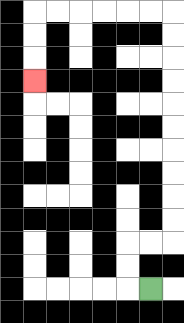{'start': '[6, 12]', 'end': '[1, 3]', 'path_directions': 'L,U,U,R,R,U,U,U,U,U,U,U,U,U,U,L,L,L,L,L,L,D,D,D', 'path_coordinates': '[[6, 12], [5, 12], [5, 11], [5, 10], [6, 10], [7, 10], [7, 9], [7, 8], [7, 7], [7, 6], [7, 5], [7, 4], [7, 3], [7, 2], [7, 1], [7, 0], [6, 0], [5, 0], [4, 0], [3, 0], [2, 0], [1, 0], [1, 1], [1, 2], [1, 3]]'}